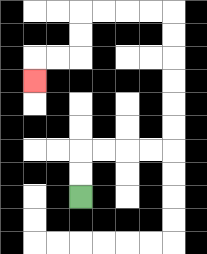{'start': '[3, 8]', 'end': '[1, 3]', 'path_directions': 'U,U,R,R,R,R,U,U,U,U,U,U,L,L,L,L,D,D,L,L,D', 'path_coordinates': '[[3, 8], [3, 7], [3, 6], [4, 6], [5, 6], [6, 6], [7, 6], [7, 5], [7, 4], [7, 3], [7, 2], [7, 1], [7, 0], [6, 0], [5, 0], [4, 0], [3, 0], [3, 1], [3, 2], [2, 2], [1, 2], [1, 3]]'}